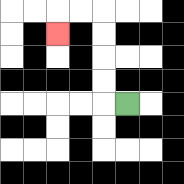{'start': '[5, 4]', 'end': '[2, 1]', 'path_directions': 'L,U,U,U,U,L,L,D', 'path_coordinates': '[[5, 4], [4, 4], [4, 3], [4, 2], [4, 1], [4, 0], [3, 0], [2, 0], [2, 1]]'}